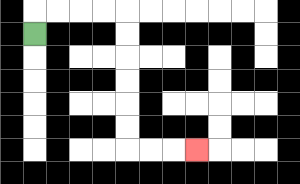{'start': '[1, 1]', 'end': '[8, 6]', 'path_directions': 'U,R,R,R,R,D,D,D,D,D,D,R,R,R', 'path_coordinates': '[[1, 1], [1, 0], [2, 0], [3, 0], [4, 0], [5, 0], [5, 1], [5, 2], [5, 3], [5, 4], [5, 5], [5, 6], [6, 6], [7, 6], [8, 6]]'}